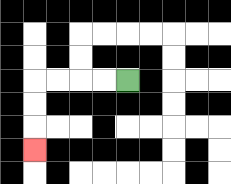{'start': '[5, 3]', 'end': '[1, 6]', 'path_directions': 'L,L,L,L,D,D,D', 'path_coordinates': '[[5, 3], [4, 3], [3, 3], [2, 3], [1, 3], [1, 4], [1, 5], [1, 6]]'}